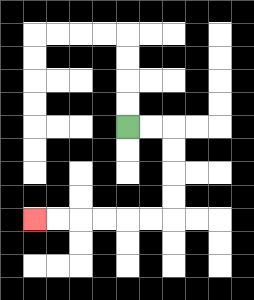{'start': '[5, 5]', 'end': '[1, 9]', 'path_directions': 'R,R,D,D,D,D,L,L,L,L,L,L', 'path_coordinates': '[[5, 5], [6, 5], [7, 5], [7, 6], [7, 7], [7, 8], [7, 9], [6, 9], [5, 9], [4, 9], [3, 9], [2, 9], [1, 9]]'}